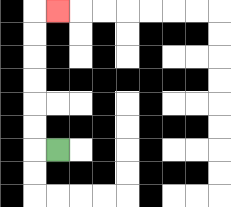{'start': '[2, 6]', 'end': '[2, 0]', 'path_directions': 'L,U,U,U,U,U,U,R', 'path_coordinates': '[[2, 6], [1, 6], [1, 5], [1, 4], [1, 3], [1, 2], [1, 1], [1, 0], [2, 0]]'}